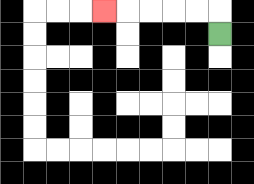{'start': '[9, 1]', 'end': '[4, 0]', 'path_directions': 'U,L,L,L,L,L', 'path_coordinates': '[[9, 1], [9, 0], [8, 0], [7, 0], [6, 0], [5, 0], [4, 0]]'}